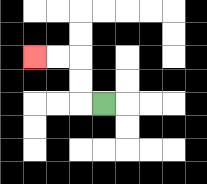{'start': '[4, 4]', 'end': '[1, 2]', 'path_directions': 'L,U,U,L,L', 'path_coordinates': '[[4, 4], [3, 4], [3, 3], [3, 2], [2, 2], [1, 2]]'}